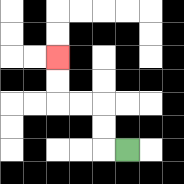{'start': '[5, 6]', 'end': '[2, 2]', 'path_directions': 'L,U,U,L,L,U,U', 'path_coordinates': '[[5, 6], [4, 6], [4, 5], [4, 4], [3, 4], [2, 4], [2, 3], [2, 2]]'}